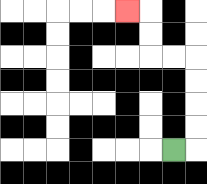{'start': '[7, 6]', 'end': '[5, 0]', 'path_directions': 'R,U,U,U,U,L,L,U,U,L', 'path_coordinates': '[[7, 6], [8, 6], [8, 5], [8, 4], [8, 3], [8, 2], [7, 2], [6, 2], [6, 1], [6, 0], [5, 0]]'}